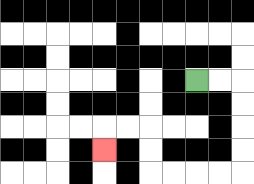{'start': '[8, 3]', 'end': '[4, 6]', 'path_directions': 'R,R,D,D,D,D,L,L,L,L,U,U,L,L,D', 'path_coordinates': '[[8, 3], [9, 3], [10, 3], [10, 4], [10, 5], [10, 6], [10, 7], [9, 7], [8, 7], [7, 7], [6, 7], [6, 6], [6, 5], [5, 5], [4, 5], [4, 6]]'}